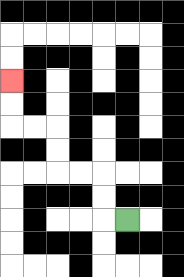{'start': '[5, 9]', 'end': '[0, 3]', 'path_directions': 'L,U,U,L,L,U,U,L,L,U,U', 'path_coordinates': '[[5, 9], [4, 9], [4, 8], [4, 7], [3, 7], [2, 7], [2, 6], [2, 5], [1, 5], [0, 5], [0, 4], [0, 3]]'}